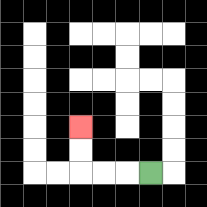{'start': '[6, 7]', 'end': '[3, 5]', 'path_directions': 'L,L,L,U,U', 'path_coordinates': '[[6, 7], [5, 7], [4, 7], [3, 7], [3, 6], [3, 5]]'}